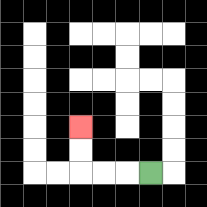{'start': '[6, 7]', 'end': '[3, 5]', 'path_directions': 'L,L,L,U,U', 'path_coordinates': '[[6, 7], [5, 7], [4, 7], [3, 7], [3, 6], [3, 5]]'}